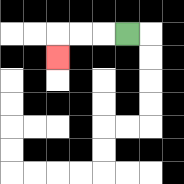{'start': '[5, 1]', 'end': '[2, 2]', 'path_directions': 'L,L,L,D', 'path_coordinates': '[[5, 1], [4, 1], [3, 1], [2, 1], [2, 2]]'}